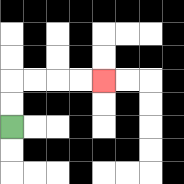{'start': '[0, 5]', 'end': '[4, 3]', 'path_directions': 'U,U,R,R,R,R', 'path_coordinates': '[[0, 5], [0, 4], [0, 3], [1, 3], [2, 3], [3, 3], [4, 3]]'}